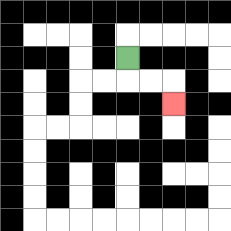{'start': '[5, 2]', 'end': '[7, 4]', 'path_directions': 'D,R,R,D', 'path_coordinates': '[[5, 2], [5, 3], [6, 3], [7, 3], [7, 4]]'}